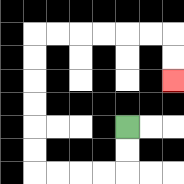{'start': '[5, 5]', 'end': '[7, 3]', 'path_directions': 'D,D,L,L,L,L,U,U,U,U,U,U,R,R,R,R,R,R,D,D', 'path_coordinates': '[[5, 5], [5, 6], [5, 7], [4, 7], [3, 7], [2, 7], [1, 7], [1, 6], [1, 5], [1, 4], [1, 3], [1, 2], [1, 1], [2, 1], [3, 1], [4, 1], [5, 1], [6, 1], [7, 1], [7, 2], [7, 3]]'}